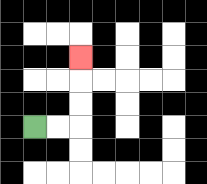{'start': '[1, 5]', 'end': '[3, 2]', 'path_directions': 'R,R,U,U,U', 'path_coordinates': '[[1, 5], [2, 5], [3, 5], [3, 4], [3, 3], [3, 2]]'}